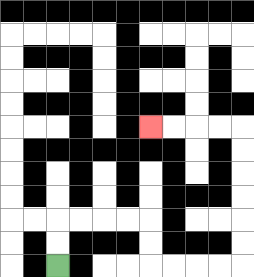{'start': '[2, 11]', 'end': '[6, 5]', 'path_directions': 'U,U,R,R,R,R,D,D,R,R,R,R,U,U,U,U,U,U,L,L,L,L', 'path_coordinates': '[[2, 11], [2, 10], [2, 9], [3, 9], [4, 9], [5, 9], [6, 9], [6, 10], [6, 11], [7, 11], [8, 11], [9, 11], [10, 11], [10, 10], [10, 9], [10, 8], [10, 7], [10, 6], [10, 5], [9, 5], [8, 5], [7, 5], [6, 5]]'}